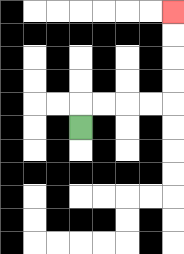{'start': '[3, 5]', 'end': '[7, 0]', 'path_directions': 'U,R,R,R,R,U,U,U,U', 'path_coordinates': '[[3, 5], [3, 4], [4, 4], [5, 4], [6, 4], [7, 4], [7, 3], [7, 2], [7, 1], [7, 0]]'}